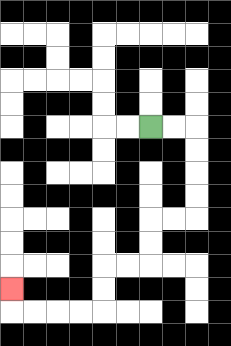{'start': '[6, 5]', 'end': '[0, 12]', 'path_directions': 'R,R,D,D,D,D,L,L,D,D,L,L,D,D,L,L,L,L,U', 'path_coordinates': '[[6, 5], [7, 5], [8, 5], [8, 6], [8, 7], [8, 8], [8, 9], [7, 9], [6, 9], [6, 10], [6, 11], [5, 11], [4, 11], [4, 12], [4, 13], [3, 13], [2, 13], [1, 13], [0, 13], [0, 12]]'}